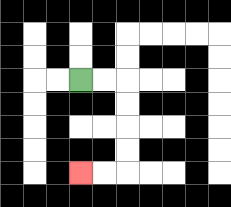{'start': '[3, 3]', 'end': '[3, 7]', 'path_directions': 'R,R,D,D,D,D,L,L', 'path_coordinates': '[[3, 3], [4, 3], [5, 3], [5, 4], [5, 5], [5, 6], [5, 7], [4, 7], [3, 7]]'}